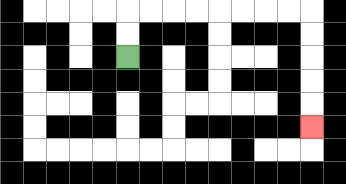{'start': '[5, 2]', 'end': '[13, 5]', 'path_directions': 'U,U,R,R,R,R,R,R,R,R,D,D,D,D,D', 'path_coordinates': '[[5, 2], [5, 1], [5, 0], [6, 0], [7, 0], [8, 0], [9, 0], [10, 0], [11, 0], [12, 0], [13, 0], [13, 1], [13, 2], [13, 3], [13, 4], [13, 5]]'}